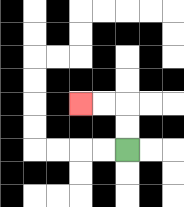{'start': '[5, 6]', 'end': '[3, 4]', 'path_directions': 'U,U,L,L', 'path_coordinates': '[[5, 6], [5, 5], [5, 4], [4, 4], [3, 4]]'}